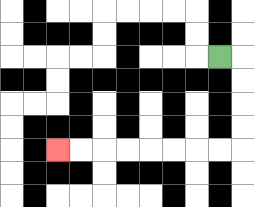{'start': '[9, 2]', 'end': '[2, 6]', 'path_directions': 'R,D,D,D,D,L,L,L,L,L,L,L,L', 'path_coordinates': '[[9, 2], [10, 2], [10, 3], [10, 4], [10, 5], [10, 6], [9, 6], [8, 6], [7, 6], [6, 6], [5, 6], [4, 6], [3, 6], [2, 6]]'}